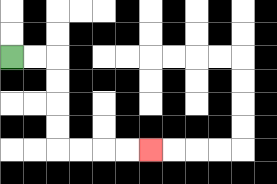{'start': '[0, 2]', 'end': '[6, 6]', 'path_directions': 'R,R,D,D,D,D,R,R,R,R', 'path_coordinates': '[[0, 2], [1, 2], [2, 2], [2, 3], [2, 4], [2, 5], [2, 6], [3, 6], [4, 6], [5, 6], [6, 6]]'}